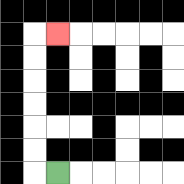{'start': '[2, 7]', 'end': '[2, 1]', 'path_directions': 'L,U,U,U,U,U,U,R', 'path_coordinates': '[[2, 7], [1, 7], [1, 6], [1, 5], [1, 4], [1, 3], [1, 2], [1, 1], [2, 1]]'}